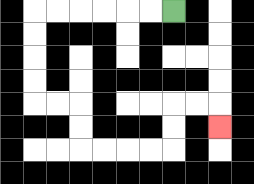{'start': '[7, 0]', 'end': '[9, 5]', 'path_directions': 'L,L,L,L,L,L,D,D,D,D,R,R,D,D,R,R,R,R,U,U,R,R,D', 'path_coordinates': '[[7, 0], [6, 0], [5, 0], [4, 0], [3, 0], [2, 0], [1, 0], [1, 1], [1, 2], [1, 3], [1, 4], [2, 4], [3, 4], [3, 5], [3, 6], [4, 6], [5, 6], [6, 6], [7, 6], [7, 5], [7, 4], [8, 4], [9, 4], [9, 5]]'}